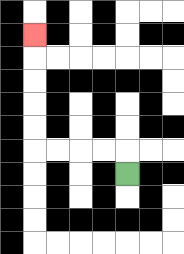{'start': '[5, 7]', 'end': '[1, 1]', 'path_directions': 'U,L,L,L,L,U,U,U,U,U', 'path_coordinates': '[[5, 7], [5, 6], [4, 6], [3, 6], [2, 6], [1, 6], [1, 5], [1, 4], [1, 3], [1, 2], [1, 1]]'}